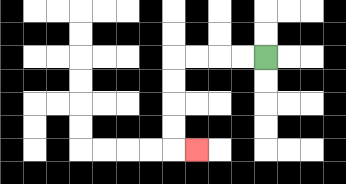{'start': '[11, 2]', 'end': '[8, 6]', 'path_directions': 'L,L,L,L,D,D,D,D,R', 'path_coordinates': '[[11, 2], [10, 2], [9, 2], [8, 2], [7, 2], [7, 3], [7, 4], [7, 5], [7, 6], [8, 6]]'}